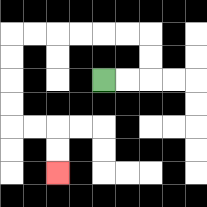{'start': '[4, 3]', 'end': '[2, 7]', 'path_directions': 'R,R,U,U,L,L,L,L,L,L,D,D,D,D,R,R,D,D', 'path_coordinates': '[[4, 3], [5, 3], [6, 3], [6, 2], [6, 1], [5, 1], [4, 1], [3, 1], [2, 1], [1, 1], [0, 1], [0, 2], [0, 3], [0, 4], [0, 5], [1, 5], [2, 5], [2, 6], [2, 7]]'}